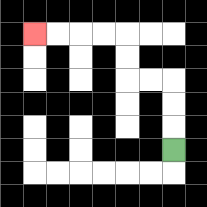{'start': '[7, 6]', 'end': '[1, 1]', 'path_directions': 'U,U,U,L,L,U,U,L,L,L,L', 'path_coordinates': '[[7, 6], [7, 5], [7, 4], [7, 3], [6, 3], [5, 3], [5, 2], [5, 1], [4, 1], [3, 1], [2, 1], [1, 1]]'}